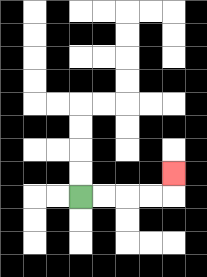{'start': '[3, 8]', 'end': '[7, 7]', 'path_directions': 'R,R,R,R,U', 'path_coordinates': '[[3, 8], [4, 8], [5, 8], [6, 8], [7, 8], [7, 7]]'}